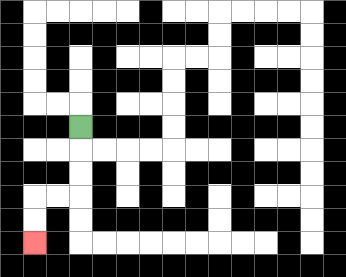{'start': '[3, 5]', 'end': '[1, 10]', 'path_directions': 'D,D,D,L,L,D,D', 'path_coordinates': '[[3, 5], [3, 6], [3, 7], [3, 8], [2, 8], [1, 8], [1, 9], [1, 10]]'}